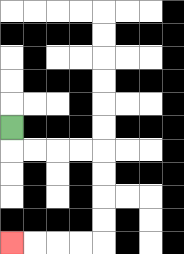{'start': '[0, 5]', 'end': '[0, 10]', 'path_directions': 'D,R,R,R,R,D,D,D,D,L,L,L,L', 'path_coordinates': '[[0, 5], [0, 6], [1, 6], [2, 6], [3, 6], [4, 6], [4, 7], [4, 8], [4, 9], [4, 10], [3, 10], [2, 10], [1, 10], [0, 10]]'}